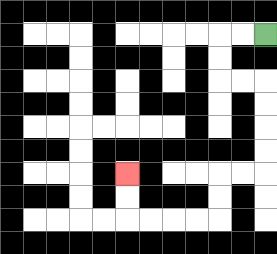{'start': '[11, 1]', 'end': '[5, 7]', 'path_directions': 'L,L,D,D,R,R,D,D,D,D,L,L,D,D,L,L,L,L,U,U', 'path_coordinates': '[[11, 1], [10, 1], [9, 1], [9, 2], [9, 3], [10, 3], [11, 3], [11, 4], [11, 5], [11, 6], [11, 7], [10, 7], [9, 7], [9, 8], [9, 9], [8, 9], [7, 9], [6, 9], [5, 9], [5, 8], [5, 7]]'}